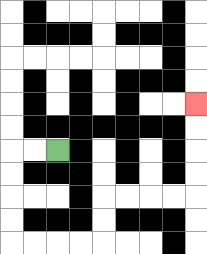{'start': '[2, 6]', 'end': '[8, 4]', 'path_directions': 'L,L,D,D,D,D,R,R,R,R,U,U,R,R,R,R,U,U,U,U', 'path_coordinates': '[[2, 6], [1, 6], [0, 6], [0, 7], [0, 8], [0, 9], [0, 10], [1, 10], [2, 10], [3, 10], [4, 10], [4, 9], [4, 8], [5, 8], [6, 8], [7, 8], [8, 8], [8, 7], [8, 6], [8, 5], [8, 4]]'}